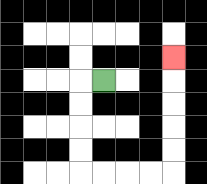{'start': '[4, 3]', 'end': '[7, 2]', 'path_directions': 'L,D,D,D,D,R,R,R,R,U,U,U,U,U', 'path_coordinates': '[[4, 3], [3, 3], [3, 4], [3, 5], [3, 6], [3, 7], [4, 7], [5, 7], [6, 7], [7, 7], [7, 6], [7, 5], [7, 4], [7, 3], [7, 2]]'}